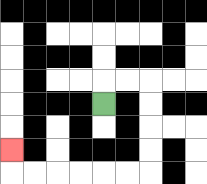{'start': '[4, 4]', 'end': '[0, 6]', 'path_directions': 'U,R,R,D,D,D,D,L,L,L,L,L,L,U', 'path_coordinates': '[[4, 4], [4, 3], [5, 3], [6, 3], [6, 4], [6, 5], [6, 6], [6, 7], [5, 7], [4, 7], [3, 7], [2, 7], [1, 7], [0, 7], [0, 6]]'}